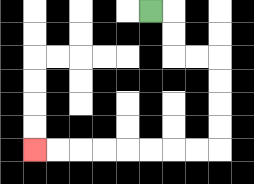{'start': '[6, 0]', 'end': '[1, 6]', 'path_directions': 'R,D,D,R,R,D,D,D,D,L,L,L,L,L,L,L,L', 'path_coordinates': '[[6, 0], [7, 0], [7, 1], [7, 2], [8, 2], [9, 2], [9, 3], [9, 4], [9, 5], [9, 6], [8, 6], [7, 6], [6, 6], [5, 6], [4, 6], [3, 6], [2, 6], [1, 6]]'}